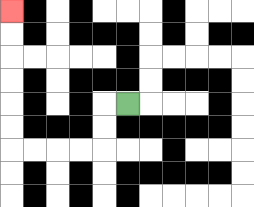{'start': '[5, 4]', 'end': '[0, 0]', 'path_directions': 'L,D,D,L,L,L,L,U,U,U,U,U,U', 'path_coordinates': '[[5, 4], [4, 4], [4, 5], [4, 6], [3, 6], [2, 6], [1, 6], [0, 6], [0, 5], [0, 4], [0, 3], [0, 2], [0, 1], [0, 0]]'}